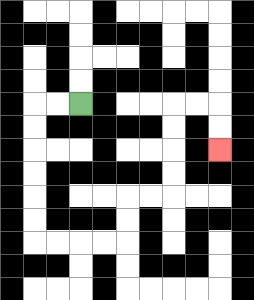{'start': '[3, 4]', 'end': '[9, 6]', 'path_directions': 'L,L,D,D,D,D,D,D,R,R,R,R,U,U,R,R,U,U,U,U,R,R,D,D', 'path_coordinates': '[[3, 4], [2, 4], [1, 4], [1, 5], [1, 6], [1, 7], [1, 8], [1, 9], [1, 10], [2, 10], [3, 10], [4, 10], [5, 10], [5, 9], [5, 8], [6, 8], [7, 8], [7, 7], [7, 6], [7, 5], [7, 4], [8, 4], [9, 4], [9, 5], [9, 6]]'}